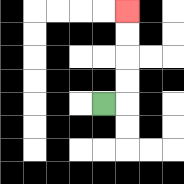{'start': '[4, 4]', 'end': '[5, 0]', 'path_directions': 'R,U,U,U,U', 'path_coordinates': '[[4, 4], [5, 4], [5, 3], [5, 2], [5, 1], [5, 0]]'}